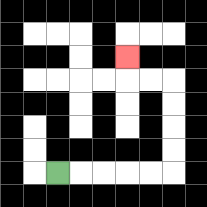{'start': '[2, 7]', 'end': '[5, 2]', 'path_directions': 'R,R,R,R,R,U,U,U,U,L,L,U', 'path_coordinates': '[[2, 7], [3, 7], [4, 7], [5, 7], [6, 7], [7, 7], [7, 6], [7, 5], [7, 4], [7, 3], [6, 3], [5, 3], [5, 2]]'}